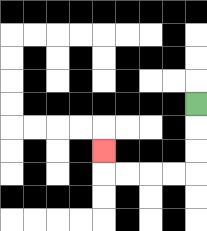{'start': '[8, 4]', 'end': '[4, 6]', 'path_directions': 'D,D,D,L,L,L,L,U', 'path_coordinates': '[[8, 4], [8, 5], [8, 6], [8, 7], [7, 7], [6, 7], [5, 7], [4, 7], [4, 6]]'}